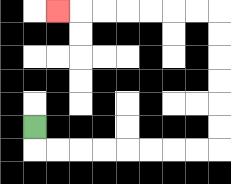{'start': '[1, 5]', 'end': '[2, 0]', 'path_directions': 'D,R,R,R,R,R,R,R,R,U,U,U,U,U,U,L,L,L,L,L,L,L', 'path_coordinates': '[[1, 5], [1, 6], [2, 6], [3, 6], [4, 6], [5, 6], [6, 6], [7, 6], [8, 6], [9, 6], [9, 5], [9, 4], [9, 3], [9, 2], [9, 1], [9, 0], [8, 0], [7, 0], [6, 0], [5, 0], [4, 0], [3, 0], [2, 0]]'}